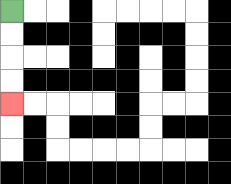{'start': '[0, 0]', 'end': '[0, 4]', 'path_directions': 'D,D,D,D', 'path_coordinates': '[[0, 0], [0, 1], [0, 2], [0, 3], [0, 4]]'}